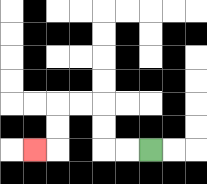{'start': '[6, 6]', 'end': '[1, 6]', 'path_directions': 'L,L,U,U,L,L,D,D,L', 'path_coordinates': '[[6, 6], [5, 6], [4, 6], [4, 5], [4, 4], [3, 4], [2, 4], [2, 5], [2, 6], [1, 6]]'}